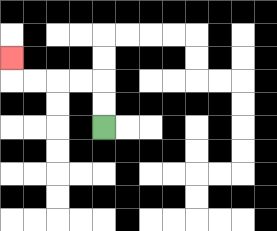{'start': '[4, 5]', 'end': '[0, 2]', 'path_directions': 'U,U,L,L,L,L,U', 'path_coordinates': '[[4, 5], [4, 4], [4, 3], [3, 3], [2, 3], [1, 3], [0, 3], [0, 2]]'}